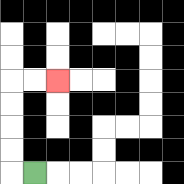{'start': '[1, 7]', 'end': '[2, 3]', 'path_directions': 'L,U,U,U,U,R,R', 'path_coordinates': '[[1, 7], [0, 7], [0, 6], [0, 5], [0, 4], [0, 3], [1, 3], [2, 3]]'}